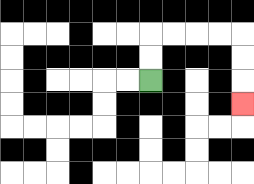{'start': '[6, 3]', 'end': '[10, 4]', 'path_directions': 'U,U,R,R,R,R,D,D,D', 'path_coordinates': '[[6, 3], [6, 2], [6, 1], [7, 1], [8, 1], [9, 1], [10, 1], [10, 2], [10, 3], [10, 4]]'}